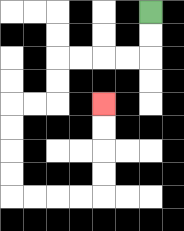{'start': '[6, 0]', 'end': '[4, 4]', 'path_directions': 'D,D,L,L,L,L,D,D,L,L,D,D,D,D,R,R,R,R,U,U,U,U', 'path_coordinates': '[[6, 0], [6, 1], [6, 2], [5, 2], [4, 2], [3, 2], [2, 2], [2, 3], [2, 4], [1, 4], [0, 4], [0, 5], [0, 6], [0, 7], [0, 8], [1, 8], [2, 8], [3, 8], [4, 8], [4, 7], [4, 6], [4, 5], [4, 4]]'}